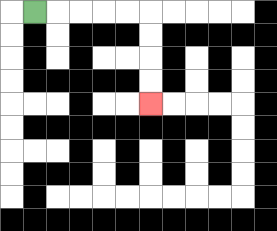{'start': '[1, 0]', 'end': '[6, 4]', 'path_directions': 'R,R,R,R,R,D,D,D,D', 'path_coordinates': '[[1, 0], [2, 0], [3, 0], [4, 0], [5, 0], [6, 0], [6, 1], [6, 2], [6, 3], [6, 4]]'}